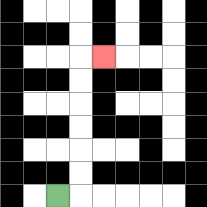{'start': '[2, 8]', 'end': '[4, 2]', 'path_directions': 'R,U,U,U,U,U,U,R', 'path_coordinates': '[[2, 8], [3, 8], [3, 7], [3, 6], [3, 5], [3, 4], [3, 3], [3, 2], [4, 2]]'}